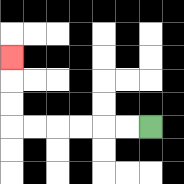{'start': '[6, 5]', 'end': '[0, 2]', 'path_directions': 'L,L,L,L,L,L,U,U,U', 'path_coordinates': '[[6, 5], [5, 5], [4, 5], [3, 5], [2, 5], [1, 5], [0, 5], [0, 4], [0, 3], [0, 2]]'}